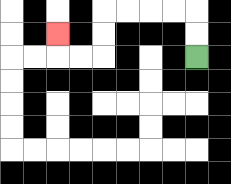{'start': '[8, 2]', 'end': '[2, 1]', 'path_directions': 'U,U,L,L,L,L,D,D,L,L,U', 'path_coordinates': '[[8, 2], [8, 1], [8, 0], [7, 0], [6, 0], [5, 0], [4, 0], [4, 1], [4, 2], [3, 2], [2, 2], [2, 1]]'}